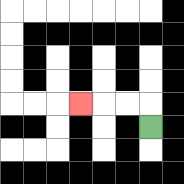{'start': '[6, 5]', 'end': '[3, 4]', 'path_directions': 'U,L,L,L', 'path_coordinates': '[[6, 5], [6, 4], [5, 4], [4, 4], [3, 4]]'}